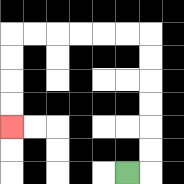{'start': '[5, 7]', 'end': '[0, 5]', 'path_directions': 'R,U,U,U,U,U,U,L,L,L,L,L,L,D,D,D,D', 'path_coordinates': '[[5, 7], [6, 7], [6, 6], [6, 5], [6, 4], [6, 3], [6, 2], [6, 1], [5, 1], [4, 1], [3, 1], [2, 1], [1, 1], [0, 1], [0, 2], [0, 3], [0, 4], [0, 5]]'}